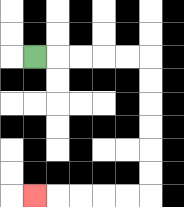{'start': '[1, 2]', 'end': '[1, 8]', 'path_directions': 'R,R,R,R,R,D,D,D,D,D,D,L,L,L,L,L', 'path_coordinates': '[[1, 2], [2, 2], [3, 2], [4, 2], [5, 2], [6, 2], [6, 3], [6, 4], [6, 5], [6, 6], [6, 7], [6, 8], [5, 8], [4, 8], [3, 8], [2, 8], [1, 8]]'}